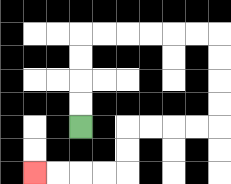{'start': '[3, 5]', 'end': '[1, 7]', 'path_directions': 'U,U,U,U,R,R,R,R,R,R,D,D,D,D,L,L,L,L,D,D,L,L,L,L', 'path_coordinates': '[[3, 5], [3, 4], [3, 3], [3, 2], [3, 1], [4, 1], [5, 1], [6, 1], [7, 1], [8, 1], [9, 1], [9, 2], [9, 3], [9, 4], [9, 5], [8, 5], [7, 5], [6, 5], [5, 5], [5, 6], [5, 7], [4, 7], [3, 7], [2, 7], [1, 7]]'}